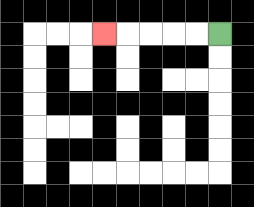{'start': '[9, 1]', 'end': '[4, 1]', 'path_directions': 'L,L,L,L,L', 'path_coordinates': '[[9, 1], [8, 1], [7, 1], [6, 1], [5, 1], [4, 1]]'}